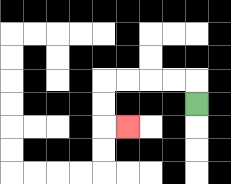{'start': '[8, 4]', 'end': '[5, 5]', 'path_directions': 'U,L,L,L,L,D,D,R', 'path_coordinates': '[[8, 4], [8, 3], [7, 3], [6, 3], [5, 3], [4, 3], [4, 4], [4, 5], [5, 5]]'}